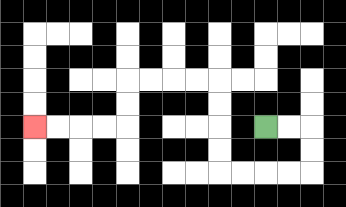{'start': '[11, 5]', 'end': '[1, 5]', 'path_directions': 'R,R,D,D,L,L,L,L,U,U,U,U,L,L,L,L,D,D,L,L,L,L', 'path_coordinates': '[[11, 5], [12, 5], [13, 5], [13, 6], [13, 7], [12, 7], [11, 7], [10, 7], [9, 7], [9, 6], [9, 5], [9, 4], [9, 3], [8, 3], [7, 3], [6, 3], [5, 3], [5, 4], [5, 5], [4, 5], [3, 5], [2, 5], [1, 5]]'}